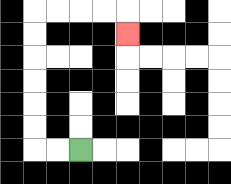{'start': '[3, 6]', 'end': '[5, 1]', 'path_directions': 'L,L,U,U,U,U,U,U,R,R,R,R,D', 'path_coordinates': '[[3, 6], [2, 6], [1, 6], [1, 5], [1, 4], [1, 3], [1, 2], [1, 1], [1, 0], [2, 0], [3, 0], [4, 0], [5, 0], [5, 1]]'}